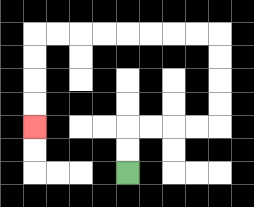{'start': '[5, 7]', 'end': '[1, 5]', 'path_directions': 'U,U,R,R,R,R,U,U,U,U,L,L,L,L,L,L,L,L,D,D,D,D', 'path_coordinates': '[[5, 7], [5, 6], [5, 5], [6, 5], [7, 5], [8, 5], [9, 5], [9, 4], [9, 3], [9, 2], [9, 1], [8, 1], [7, 1], [6, 1], [5, 1], [4, 1], [3, 1], [2, 1], [1, 1], [1, 2], [1, 3], [1, 4], [1, 5]]'}